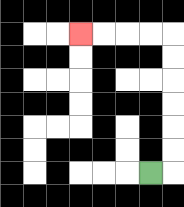{'start': '[6, 7]', 'end': '[3, 1]', 'path_directions': 'R,U,U,U,U,U,U,L,L,L,L', 'path_coordinates': '[[6, 7], [7, 7], [7, 6], [7, 5], [7, 4], [7, 3], [7, 2], [7, 1], [6, 1], [5, 1], [4, 1], [3, 1]]'}